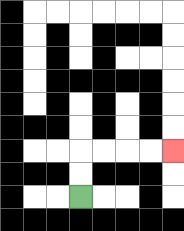{'start': '[3, 8]', 'end': '[7, 6]', 'path_directions': 'U,U,R,R,R,R', 'path_coordinates': '[[3, 8], [3, 7], [3, 6], [4, 6], [5, 6], [6, 6], [7, 6]]'}